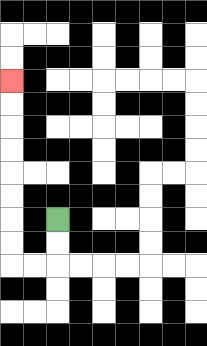{'start': '[2, 9]', 'end': '[0, 3]', 'path_directions': 'D,D,L,L,U,U,U,U,U,U,U,U', 'path_coordinates': '[[2, 9], [2, 10], [2, 11], [1, 11], [0, 11], [0, 10], [0, 9], [0, 8], [0, 7], [0, 6], [0, 5], [0, 4], [0, 3]]'}